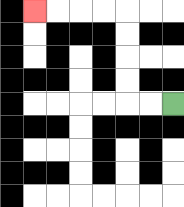{'start': '[7, 4]', 'end': '[1, 0]', 'path_directions': 'L,L,U,U,U,U,L,L,L,L', 'path_coordinates': '[[7, 4], [6, 4], [5, 4], [5, 3], [5, 2], [5, 1], [5, 0], [4, 0], [3, 0], [2, 0], [1, 0]]'}